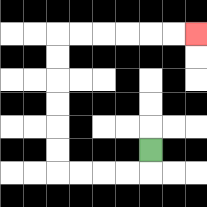{'start': '[6, 6]', 'end': '[8, 1]', 'path_directions': 'D,L,L,L,L,U,U,U,U,U,U,R,R,R,R,R,R', 'path_coordinates': '[[6, 6], [6, 7], [5, 7], [4, 7], [3, 7], [2, 7], [2, 6], [2, 5], [2, 4], [2, 3], [2, 2], [2, 1], [3, 1], [4, 1], [5, 1], [6, 1], [7, 1], [8, 1]]'}